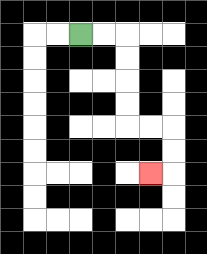{'start': '[3, 1]', 'end': '[6, 7]', 'path_directions': 'R,R,D,D,D,D,R,R,D,D,L', 'path_coordinates': '[[3, 1], [4, 1], [5, 1], [5, 2], [5, 3], [5, 4], [5, 5], [6, 5], [7, 5], [7, 6], [7, 7], [6, 7]]'}